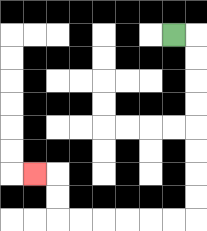{'start': '[7, 1]', 'end': '[1, 7]', 'path_directions': 'R,D,D,D,D,D,D,D,D,L,L,L,L,L,L,U,U,L', 'path_coordinates': '[[7, 1], [8, 1], [8, 2], [8, 3], [8, 4], [8, 5], [8, 6], [8, 7], [8, 8], [8, 9], [7, 9], [6, 9], [5, 9], [4, 9], [3, 9], [2, 9], [2, 8], [2, 7], [1, 7]]'}